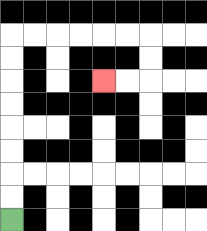{'start': '[0, 9]', 'end': '[4, 3]', 'path_directions': 'U,U,U,U,U,U,U,U,R,R,R,R,R,R,D,D,L,L', 'path_coordinates': '[[0, 9], [0, 8], [0, 7], [0, 6], [0, 5], [0, 4], [0, 3], [0, 2], [0, 1], [1, 1], [2, 1], [3, 1], [4, 1], [5, 1], [6, 1], [6, 2], [6, 3], [5, 3], [4, 3]]'}